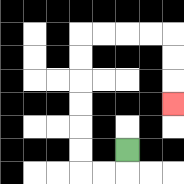{'start': '[5, 6]', 'end': '[7, 4]', 'path_directions': 'D,L,L,U,U,U,U,U,U,R,R,R,R,D,D,D', 'path_coordinates': '[[5, 6], [5, 7], [4, 7], [3, 7], [3, 6], [3, 5], [3, 4], [3, 3], [3, 2], [3, 1], [4, 1], [5, 1], [6, 1], [7, 1], [7, 2], [7, 3], [7, 4]]'}